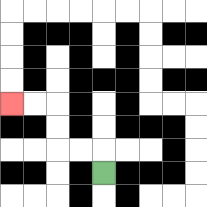{'start': '[4, 7]', 'end': '[0, 4]', 'path_directions': 'U,L,L,U,U,L,L', 'path_coordinates': '[[4, 7], [4, 6], [3, 6], [2, 6], [2, 5], [2, 4], [1, 4], [0, 4]]'}